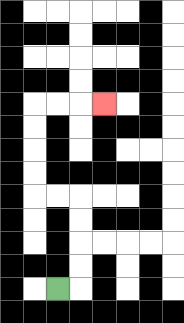{'start': '[2, 12]', 'end': '[4, 4]', 'path_directions': 'R,U,U,U,U,L,L,U,U,U,U,R,R,R', 'path_coordinates': '[[2, 12], [3, 12], [3, 11], [3, 10], [3, 9], [3, 8], [2, 8], [1, 8], [1, 7], [1, 6], [1, 5], [1, 4], [2, 4], [3, 4], [4, 4]]'}